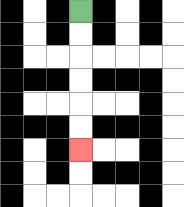{'start': '[3, 0]', 'end': '[3, 6]', 'path_directions': 'D,D,D,D,D,D', 'path_coordinates': '[[3, 0], [3, 1], [3, 2], [3, 3], [3, 4], [3, 5], [3, 6]]'}